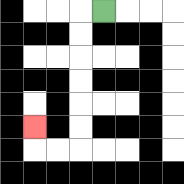{'start': '[4, 0]', 'end': '[1, 5]', 'path_directions': 'L,D,D,D,D,D,D,L,L,U', 'path_coordinates': '[[4, 0], [3, 0], [3, 1], [3, 2], [3, 3], [3, 4], [3, 5], [3, 6], [2, 6], [1, 6], [1, 5]]'}